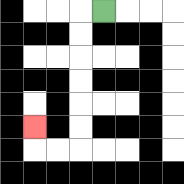{'start': '[4, 0]', 'end': '[1, 5]', 'path_directions': 'L,D,D,D,D,D,D,L,L,U', 'path_coordinates': '[[4, 0], [3, 0], [3, 1], [3, 2], [3, 3], [3, 4], [3, 5], [3, 6], [2, 6], [1, 6], [1, 5]]'}